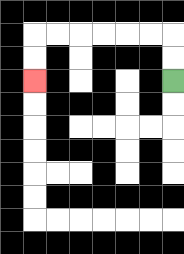{'start': '[7, 3]', 'end': '[1, 3]', 'path_directions': 'U,U,L,L,L,L,L,L,D,D', 'path_coordinates': '[[7, 3], [7, 2], [7, 1], [6, 1], [5, 1], [4, 1], [3, 1], [2, 1], [1, 1], [1, 2], [1, 3]]'}